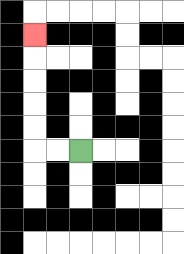{'start': '[3, 6]', 'end': '[1, 1]', 'path_directions': 'L,L,U,U,U,U,U', 'path_coordinates': '[[3, 6], [2, 6], [1, 6], [1, 5], [1, 4], [1, 3], [1, 2], [1, 1]]'}